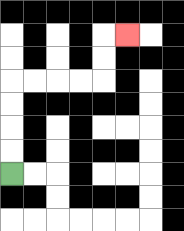{'start': '[0, 7]', 'end': '[5, 1]', 'path_directions': 'U,U,U,U,R,R,R,R,U,U,R', 'path_coordinates': '[[0, 7], [0, 6], [0, 5], [0, 4], [0, 3], [1, 3], [2, 3], [3, 3], [4, 3], [4, 2], [4, 1], [5, 1]]'}